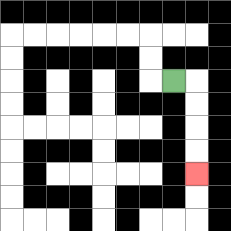{'start': '[7, 3]', 'end': '[8, 7]', 'path_directions': 'R,D,D,D,D', 'path_coordinates': '[[7, 3], [8, 3], [8, 4], [8, 5], [8, 6], [8, 7]]'}